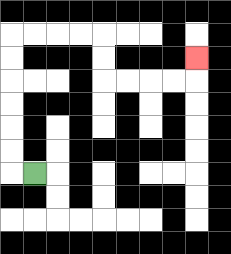{'start': '[1, 7]', 'end': '[8, 2]', 'path_directions': 'L,U,U,U,U,U,U,R,R,R,R,D,D,R,R,R,R,U', 'path_coordinates': '[[1, 7], [0, 7], [0, 6], [0, 5], [0, 4], [0, 3], [0, 2], [0, 1], [1, 1], [2, 1], [3, 1], [4, 1], [4, 2], [4, 3], [5, 3], [6, 3], [7, 3], [8, 3], [8, 2]]'}